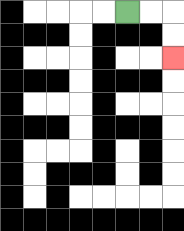{'start': '[5, 0]', 'end': '[7, 2]', 'path_directions': 'R,R,D,D', 'path_coordinates': '[[5, 0], [6, 0], [7, 0], [7, 1], [7, 2]]'}